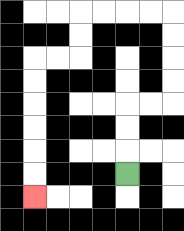{'start': '[5, 7]', 'end': '[1, 8]', 'path_directions': 'U,U,U,R,R,U,U,U,U,L,L,L,L,D,D,L,L,D,D,D,D,D,D', 'path_coordinates': '[[5, 7], [5, 6], [5, 5], [5, 4], [6, 4], [7, 4], [7, 3], [7, 2], [7, 1], [7, 0], [6, 0], [5, 0], [4, 0], [3, 0], [3, 1], [3, 2], [2, 2], [1, 2], [1, 3], [1, 4], [1, 5], [1, 6], [1, 7], [1, 8]]'}